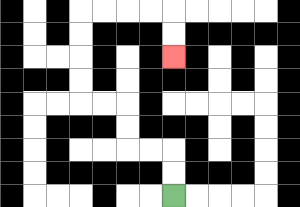{'start': '[7, 8]', 'end': '[7, 2]', 'path_directions': 'U,U,L,L,U,U,L,L,U,U,U,U,R,R,R,R,D,D', 'path_coordinates': '[[7, 8], [7, 7], [7, 6], [6, 6], [5, 6], [5, 5], [5, 4], [4, 4], [3, 4], [3, 3], [3, 2], [3, 1], [3, 0], [4, 0], [5, 0], [6, 0], [7, 0], [7, 1], [7, 2]]'}